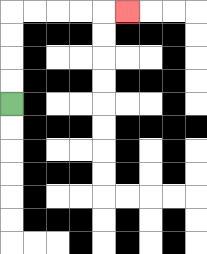{'start': '[0, 4]', 'end': '[5, 0]', 'path_directions': 'U,U,U,U,R,R,R,R,R', 'path_coordinates': '[[0, 4], [0, 3], [0, 2], [0, 1], [0, 0], [1, 0], [2, 0], [3, 0], [4, 0], [5, 0]]'}